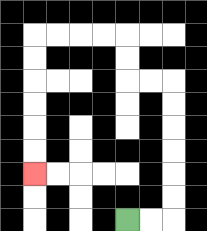{'start': '[5, 9]', 'end': '[1, 7]', 'path_directions': 'R,R,U,U,U,U,U,U,L,L,U,U,L,L,L,L,D,D,D,D,D,D', 'path_coordinates': '[[5, 9], [6, 9], [7, 9], [7, 8], [7, 7], [7, 6], [7, 5], [7, 4], [7, 3], [6, 3], [5, 3], [5, 2], [5, 1], [4, 1], [3, 1], [2, 1], [1, 1], [1, 2], [1, 3], [1, 4], [1, 5], [1, 6], [1, 7]]'}